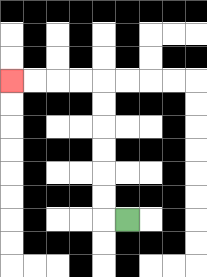{'start': '[5, 9]', 'end': '[0, 3]', 'path_directions': 'L,U,U,U,U,U,U,L,L,L,L', 'path_coordinates': '[[5, 9], [4, 9], [4, 8], [4, 7], [4, 6], [4, 5], [4, 4], [4, 3], [3, 3], [2, 3], [1, 3], [0, 3]]'}